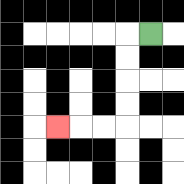{'start': '[6, 1]', 'end': '[2, 5]', 'path_directions': 'L,D,D,D,D,L,L,L', 'path_coordinates': '[[6, 1], [5, 1], [5, 2], [5, 3], [5, 4], [5, 5], [4, 5], [3, 5], [2, 5]]'}